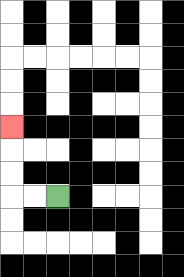{'start': '[2, 8]', 'end': '[0, 5]', 'path_directions': 'L,L,U,U,U', 'path_coordinates': '[[2, 8], [1, 8], [0, 8], [0, 7], [0, 6], [0, 5]]'}